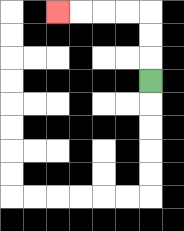{'start': '[6, 3]', 'end': '[2, 0]', 'path_directions': 'U,U,U,L,L,L,L', 'path_coordinates': '[[6, 3], [6, 2], [6, 1], [6, 0], [5, 0], [4, 0], [3, 0], [2, 0]]'}